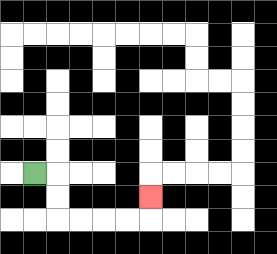{'start': '[1, 7]', 'end': '[6, 8]', 'path_directions': 'R,D,D,R,R,R,R,U', 'path_coordinates': '[[1, 7], [2, 7], [2, 8], [2, 9], [3, 9], [4, 9], [5, 9], [6, 9], [6, 8]]'}